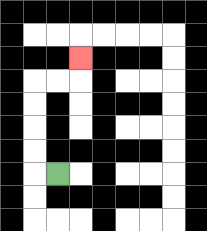{'start': '[2, 7]', 'end': '[3, 2]', 'path_directions': 'L,U,U,U,U,R,R,U', 'path_coordinates': '[[2, 7], [1, 7], [1, 6], [1, 5], [1, 4], [1, 3], [2, 3], [3, 3], [3, 2]]'}